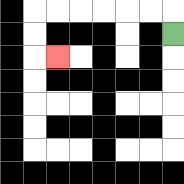{'start': '[7, 1]', 'end': '[2, 2]', 'path_directions': 'U,L,L,L,L,L,L,D,D,R', 'path_coordinates': '[[7, 1], [7, 0], [6, 0], [5, 0], [4, 0], [3, 0], [2, 0], [1, 0], [1, 1], [1, 2], [2, 2]]'}